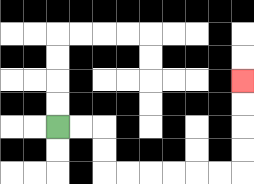{'start': '[2, 5]', 'end': '[10, 3]', 'path_directions': 'R,R,D,D,R,R,R,R,R,R,U,U,U,U', 'path_coordinates': '[[2, 5], [3, 5], [4, 5], [4, 6], [4, 7], [5, 7], [6, 7], [7, 7], [8, 7], [9, 7], [10, 7], [10, 6], [10, 5], [10, 4], [10, 3]]'}